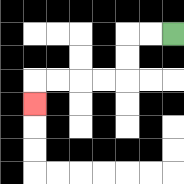{'start': '[7, 1]', 'end': '[1, 4]', 'path_directions': 'L,L,D,D,L,L,L,L,D', 'path_coordinates': '[[7, 1], [6, 1], [5, 1], [5, 2], [5, 3], [4, 3], [3, 3], [2, 3], [1, 3], [1, 4]]'}